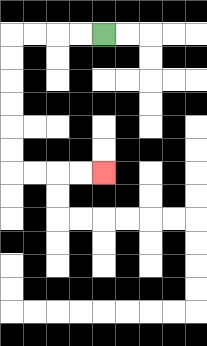{'start': '[4, 1]', 'end': '[4, 7]', 'path_directions': 'L,L,L,L,D,D,D,D,D,D,R,R,R,R', 'path_coordinates': '[[4, 1], [3, 1], [2, 1], [1, 1], [0, 1], [0, 2], [0, 3], [0, 4], [0, 5], [0, 6], [0, 7], [1, 7], [2, 7], [3, 7], [4, 7]]'}